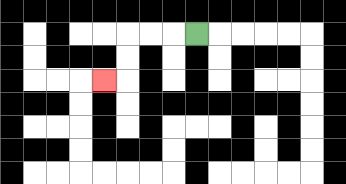{'start': '[8, 1]', 'end': '[4, 3]', 'path_directions': 'L,L,L,D,D,L', 'path_coordinates': '[[8, 1], [7, 1], [6, 1], [5, 1], [5, 2], [5, 3], [4, 3]]'}